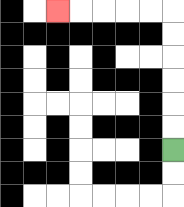{'start': '[7, 6]', 'end': '[2, 0]', 'path_directions': 'U,U,U,U,U,U,L,L,L,L,L', 'path_coordinates': '[[7, 6], [7, 5], [7, 4], [7, 3], [7, 2], [7, 1], [7, 0], [6, 0], [5, 0], [4, 0], [3, 0], [2, 0]]'}